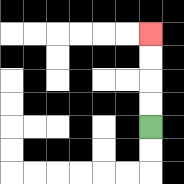{'start': '[6, 5]', 'end': '[6, 1]', 'path_directions': 'U,U,U,U', 'path_coordinates': '[[6, 5], [6, 4], [6, 3], [6, 2], [6, 1]]'}